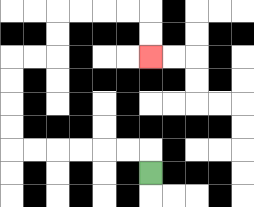{'start': '[6, 7]', 'end': '[6, 2]', 'path_directions': 'U,L,L,L,L,L,L,U,U,U,U,R,R,U,U,R,R,R,R,D,D', 'path_coordinates': '[[6, 7], [6, 6], [5, 6], [4, 6], [3, 6], [2, 6], [1, 6], [0, 6], [0, 5], [0, 4], [0, 3], [0, 2], [1, 2], [2, 2], [2, 1], [2, 0], [3, 0], [4, 0], [5, 0], [6, 0], [6, 1], [6, 2]]'}